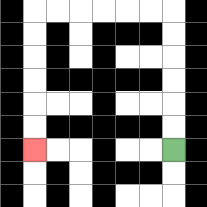{'start': '[7, 6]', 'end': '[1, 6]', 'path_directions': 'U,U,U,U,U,U,L,L,L,L,L,L,D,D,D,D,D,D', 'path_coordinates': '[[7, 6], [7, 5], [7, 4], [7, 3], [7, 2], [7, 1], [7, 0], [6, 0], [5, 0], [4, 0], [3, 0], [2, 0], [1, 0], [1, 1], [1, 2], [1, 3], [1, 4], [1, 5], [1, 6]]'}